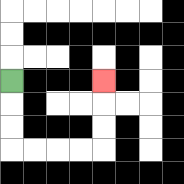{'start': '[0, 3]', 'end': '[4, 3]', 'path_directions': 'D,D,D,R,R,R,R,U,U,U', 'path_coordinates': '[[0, 3], [0, 4], [0, 5], [0, 6], [1, 6], [2, 6], [3, 6], [4, 6], [4, 5], [4, 4], [4, 3]]'}